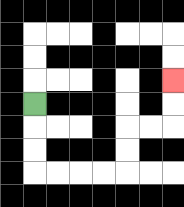{'start': '[1, 4]', 'end': '[7, 3]', 'path_directions': 'D,D,D,R,R,R,R,U,U,R,R,U,U', 'path_coordinates': '[[1, 4], [1, 5], [1, 6], [1, 7], [2, 7], [3, 7], [4, 7], [5, 7], [5, 6], [5, 5], [6, 5], [7, 5], [7, 4], [7, 3]]'}